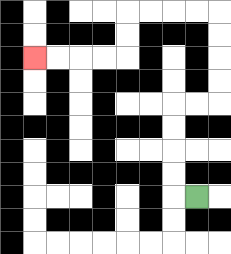{'start': '[8, 8]', 'end': '[1, 2]', 'path_directions': 'L,U,U,U,U,R,R,U,U,U,U,L,L,L,L,D,D,L,L,L,L', 'path_coordinates': '[[8, 8], [7, 8], [7, 7], [7, 6], [7, 5], [7, 4], [8, 4], [9, 4], [9, 3], [9, 2], [9, 1], [9, 0], [8, 0], [7, 0], [6, 0], [5, 0], [5, 1], [5, 2], [4, 2], [3, 2], [2, 2], [1, 2]]'}